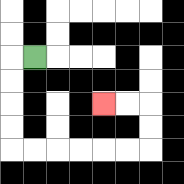{'start': '[1, 2]', 'end': '[4, 4]', 'path_directions': 'L,D,D,D,D,R,R,R,R,R,R,U,U,L,L', 'path_coordinates': '[[1, 2], [0, 2], [0, 3], [0, 4], [0, 5], [0, 6], [1, 6], [2, 6], [3, 6], [4, 6], [5, 6], [6, 6], [6, 5], [6, 4], [5, 4], [4, 4]]'}